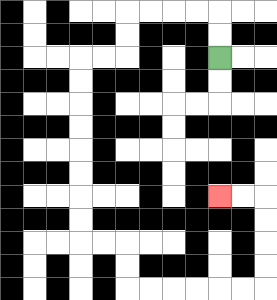{'start': '[9, 2]', 'end': '[9, 8]', 'path_directions': 'U,U,L,L,L,L,D,D,L,L,D,D,D,D,D,D,D,D,R,R,D,D,R,R,R,R,R,R,U,U,U,U,L,L', 'path_coordinates': '[[9, 2], [9, 1], [9, 0], [8, 0], [7, 0], [6, 0], [5, 0], [5, 1], [5, 2], [4, 2], [3, 2], [3, 3], [3, 4], [3, 5], [3, 6], [3, 7], [3, 8], [3, 9], [3, 10], [4, 10], [5, 10], [5, 11], [5, 12], [6, 12], [7, 12], [8, 12], [9, 12], [10, 12], [11, 12], [11, 11], [11, 10], [11, 9], [11, 8], [10, 8], [9, 8]]'}